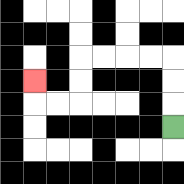{'start': '[7, 5]', 'end': '[1, 3]', 'path_directions': 'U,U,U,L,L,L,L,D,D,L,L,U', 'path_coordinates': '[[7, 5], [7, 4], [7, 3], [7, 2], [6, 2], [5, 2], [4, 2], [3, 2], [3, 3], [3, 4], [2, 4], [1, 4], [1, 3]]'}